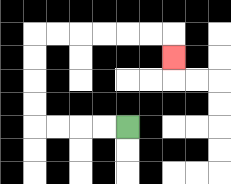{'start': '[5, 5]', 'end': '[7, 2]', 'path_directions': 'L,L,L,L,U,U,U,U,R,R,R,R,R,R,D', 'path_coordinates': '[[5, 5], [4, 5], [3, 5], [2, 5], [1, 5], [1, 4], [1, 3], [1, 2], [1, 1], [2, 1], [3, 1], [4, 1], [5, 1], [6, 1], [7, 1], [7, 2]]'}